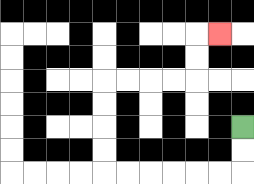{'start': '[10, 5]', 'end': '[9, 1]', 'path_directions': 'D,D,L,L,L,L,L,L,U,U,U,U,R,R,R,R,U,U,R', 'path_coordinates': '[[10, 5], [10, 6], [10, 7], [9, 7], [8, 7], [7, 7], [6, 7], [5, 7], [4, 7], [4, 6], [4, 5], [4, 4], [4, 3], [5, 3], [6, 3], [7, 3], [8, 3], [8, 2], [8, 1], [9, 1]]'}